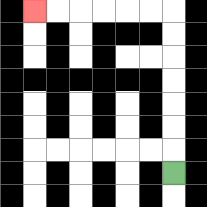{'start': '[7, 7]', 'end': '[1, 0]', 'path_directions': 'U,U,U,U,U,U,U,L,L,L,L,L,L', 'path_coordinates': '[[7, 7], [7, 6], [7, 5], [7, 4], [7, 3], [7, 2], [7, 1], [7, 0], [6, 0], [5, 0], [4, 0], [3, 0], [2, 0], [1, 0]]'}